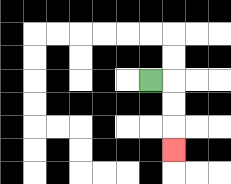{'start': '[6, 3]', 'end': '[7, 6]', 'path_directions': 'R,D,D,D', 'path_coordinates': '[[6, 3], [7, 3], [7, 4], [7, 5], [7, 6]]'}